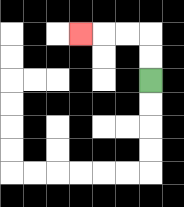{'start': '[6, 3]', 'end': '[3, 1]', 'path_directions': 'U,U,L,L,L', 'path_coordinates': '[[6, 3], [6, 2], [6, 1], [5, 1], [4, 1], [3, 1]]'}